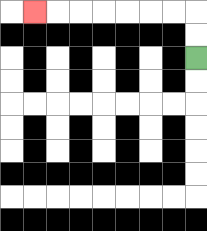{'start': '[8, 2]', 'end': '[1, 0]', 'path_directions': 'U,U,L,L,L,L,L,L,L', 'path_coordinates': '[[8, 2], [8, 1], [8, 0], [7, 0], [6, 0], [5, 0], [4, 0], [3, 0], [2, 0], [1, 0]]'}